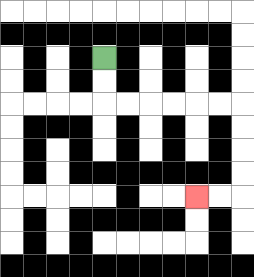{'start': '[4, 2]', 'end': '[8, 8]', 'path_directions': 'D,D,R,R,R,R,R,R,D,D,D,D,L,L', 'path_coordinates': '[[4, 2], [4, 3], [4, 4], [5, 4], [6, 4], [7, 4], [8, 4], [9, 4], [10, 4], [10, 5], [10, 6], [10, 7], [10, 8], [9, 8], [8, 8]]'}